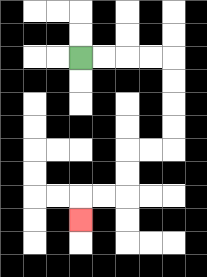{'start': '[3, 2]', 'end': '[3, 9]', 'path_directions': 'R,R,R,R,D,D,D,D,L,L,D,D,L,L,D', 'path_coordinates': '[[3, 2], [4, 2], [5, 2], [6, 2], [7, 2], [7, 3], [7, 4], [7, 5], [7, 6], [6, 6], [5, 6], [5, 7], [5, 8], [4, 8], [3, 8], [3, 9]]'}